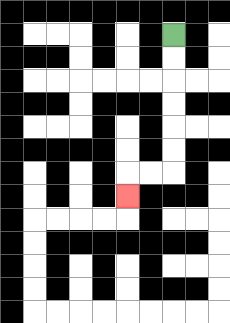{'start': '[7, 1]', 'end': '[5, 8]', 'path_directions': 'D,D,D,D,D,D,L,L,D', 'path_coordinates': '[[7, 1], [7, 2], [7, 3], [7, 4], [7, 5], [7, 6], [7, 7], [6, 7], [5, 7], [5, 8]]'}